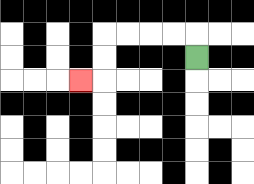{'start': '[8, 2]', 'end': '[3, 3]', 'path_directions': 'U,L,L,L,L,D,D,L', 'path_coordinates': '[[8, 2], [8, 1], [7, 1], [6, 1], [5, 1], [4, 1], [4, 2], [4, 3], [3, 3]]'}